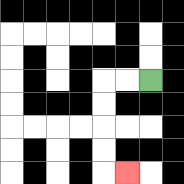{'start': '[6, 3]', 'end': '[5, 7]', 'path_directions': 'L,L,D,D,D,D,R', 'path_coordinates': '[[6, 3], [5, 3], [4, 3], [4, 4], [4, 5], [4, 6], [4, 7], [5, 7]]'}